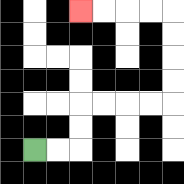{'start': '[1, 6]', 'end': '[3, 0]', 'path_directions': 'R,R,U,U,R,R,R,R,U,U,U,U,L,L,L,L', 'path_coordinates': '[[1, 6], [2, 6], [3, 6], [3, 5], [3, 4], [4, 4], [5, 4], [6, 4], [7, 4], [7, 3], [7, 2], [7, 1], [7, 0], [6, 0], [5, 0], [4, 0], [3, 0]]'}